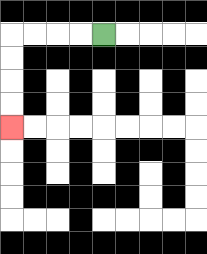{'start': '[4, 1]', 'end': '[0, 5]', 'path_directions': 'L,L,L,L,D,D,D,D', 'path_coordinates': '[[4, 1], [3, 1], [2, 1], [1, 1], [0, 1], [0, 2], [0, 3], [0, 4], [0, 5]]'}